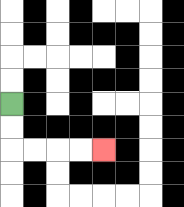{'start': '[0, 4]', 'end': '[4, 6]', 'path_directions': 'D,D,R,R,R,R', 'path_coordinates': '[[0, 4], [0, 5], [0, 6], [1, 6], [2, 6], [3, 6], [4, 6]]'}